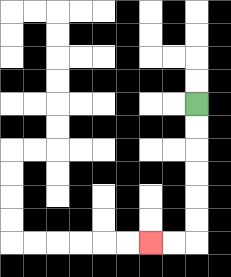{'start': '[8, 4]', 'end': '[6, 10]', 'path_directions': 'D,D,D,D,D,D,L,L', 'path_coordinates': '[[8, 4], [8, 5], [8, 6], [8, 7], [8, 8], [8, 9], [8, 10], [7, 10], [6, 10]]'}